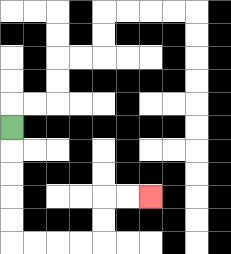{'start': '[0, 5]', 'end': '[6, 8]', 'path_directions': 'D,D,D,D,D,R,R,R,R,U,U,R,R', 'path_coordinates': '[[0, 5], [0, 6], [0, 7], [0, 8], [0, 9], [0, 10], [1, 10], [2, 10], [3, 10], [4, 10], [4, 9], [4, 8], [5, 8], [6, 8]]'}